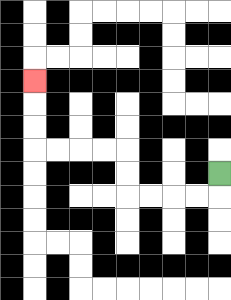{'start': '[9, 7]', 'end': '[1, 3]', 'path_directions': 'D,L,L,L,L,U,U,L,L,L,L,U,U,U', 'path_coordinates': '[[9, 7], [9, 8], [8, 8], [7, 8], [6, 8], [5, 8], [5, 7], [5, 6], [4, 6], [3, 6], [2, 6], [1, 6], [1, 5], [1, 4], [1, 3]]'}